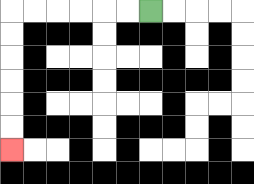{'start': '[6, 0]', 'end': '[0, 6]', 'path_directions': 'L,L,L,L,L,L,D,D,D,D,D,D', 'path_coordinates': '[[6, 0], [5, 0], [4, 0], [3, 0], [2, 0], [1, 0], [0, 0], [0, 1], [0, 2], [0, 3], [0, 4], [0, 5], [0, 6]]'}